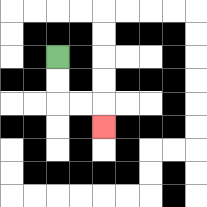{'start': '[2, 2]', 'end': '[4, 5]', 'path_directions': 'D,D,R,R,D', 'path_coordinates': '[[2, 2], [2, 3], [2, 4], [3, 4], [4, 4], [4, 5]]'}